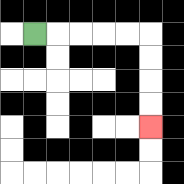{'start': '[1, 1]', 'end': '[6, 5]', 'path_directions': 'R,R,R,R,R,D,D,D,D', 'path_coordinates': '[[1, 1], [2, 1], [3, 1], [4, 1], [5, 1], [6, 1], [6, 2], [6, 3], [6, 4], [6, 5]]'}